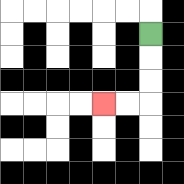{'start': '[6, 1]', 'end': '[4, 4]', 'path_directions': 'D,D,D,L,L', 'path_coordinates': '[[6, 1], [6, 2], [6, 3], [6, 4], [5, 4], [4, 4]]'}